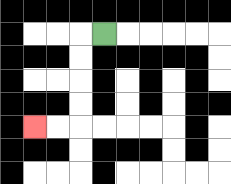{'start': '[4, 1]', 'end': '[1, 5]', 'path_directions': 'L,D,D,D,D,L,L', 'path_coordinates': '[[4, 1], [3, 1], [3, 2], [3, 3], [3, 4], [3, 5], [2, 5], [1, 5]]'}